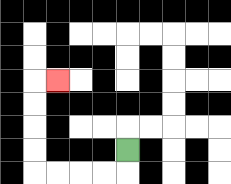{'start': '[5, 6]', 'end': '[2, 3]', 'path_directions': 'D,L,L,L,L,U,U,U,U,R', 'path_coordinates': '[[5, 6], [5, 7], [4, 7], [3, 7], [2, 7], [1, 7], [1, 6], [1, 5], [1, 4], [1, 3], [2, 3]]'}